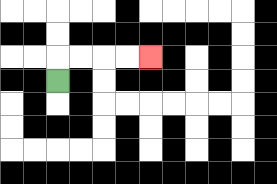{'start': '[2, 3]', 'end': '[6, 2]', 'path_directions': 'U,R,R,R,R', 'path_coordinates': '[[2, 3], [2, 2], [3, 2], [4, 2], [5, 2], [6, 2]]'}